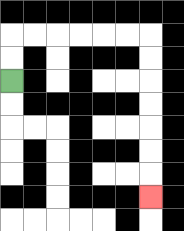{'start': '[0, 3]', 'end': '[6, 8]', 'path_directions': 'U,U,R,R,R,R,R,R,D,D,D,D,D,D,D', 'path_coordinates': '[[0, 3], [0, 2], [0, 1], [1, 1], [2, 1], [3, 1], [4, 1], [5, 1], [6, 1], [6, 2], [6, 3], [6, 4], [6, 5], [6, 6], [6, 7], [6, 8]]'}